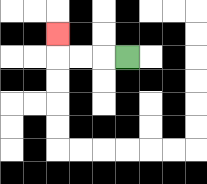{'start': '[5, 2]', 'end': '[2, 1]', 'path_directions': 'L,L,L,U', 'path_coordinates': '[[5, 2], [4, 2], [3, 2], [2, 2], [2, 1]]'}